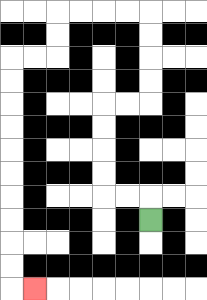{'start': '[6, 9]', 'end': '[1, 12]', 'path_directions': 'U,L,L,U,U,U,U,R,R,U,U,U,U,L,L,L,L,D,D,L,L,D,D,D,D,D,D,D,D,D,D,R', 'path_coordinates': '[[6, 9], [6, 8], [5, 8], [4, 8], [4, 7], [4, 6], [4, 5], [4, 4], [5, 4], [6, 4], [6, 3], [6, 2], [6, 1], [6, 0], [5, 0], [4, 0], [3, 0], [2, 0], [2, 1], [2, 2], [1, 2], [0, 2], [0, 3], [0, 4], [0, 5], [0, 6], [0, 7], [0, 8], [0, 9], [0, 10], [0, 11], [0, 12], [1, 12]]'}